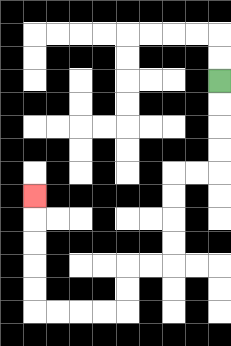{'start': '[9, 3]', 'end': '[1, 8]', 'path_directions': 'D,D,D,D,L,L,D,D,D,D,L,L,D,D,L,L,L,L,U,U,U,U,U', 'path_coordinates': '[[9, 3], [9, 4], [9, 5], [9, 6], [9, 7], [8, 7], [7, 7], [7, 8], [7, 9], [7, 10], [7, 11], [6, 11], [5, 11], [5, 12], [5, 13], [4, 13], [3, 13], [2, 13], [1, 13], [1, 12], [1, 11], [1, 10], [1, 9], [1, 8]]'}